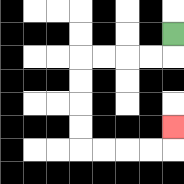{'start': '[7, 1]', 'end': '[7, 5]', 'path_directions': 'D,L,L,L,L,D,D,D,D,R,R,R,R,U', 'path_coordinates': '[[7, 1], [7, 2], [6, 2], [5, 2], [4, 2], [3, 2], [3, 3], [3, 4], [3, 5], [3, 6], [4, 6], [5, 6], [6, 6], [7, 6], [7, 5]]'}